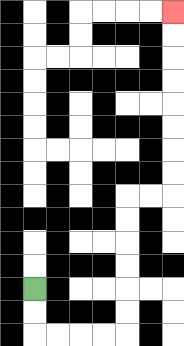{'start': '[1, 12]', 'end': '[7, 0]', 'path_directions': 'D,D,R,R,R,R,U,U,U,U,U,U,R,R,U,U,U,U,U,U,U,U', 'path_coordinates': '[[1, 12], [1, 13], [1, 14], [2, 14], [3, 14], [4, 14], [5, 14], [5, 13], [5, 12], [5, 11], [5, 10], [5, 9], [5, 8], [6, 8], [7, 8], [7, 7], [7, 6], [7, 5], [7, 4], [7, 3], [7, 2], [7, 1], [7, 0]]'}